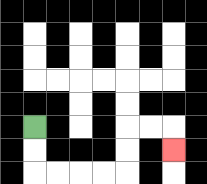{'start': '[1, 5]', 'end': '[7, 6]', 'path_directions': 'D,D,R,R,R,R,U,U,R,R,D', 'path_coordinates': '[[1, 5], [1, 6], [1, 7], [2, 7], [3, 7], [4, 7], [5, 7], [5, 6], [5, 5], [6, 5], [7, 5], [7, 6]]'}